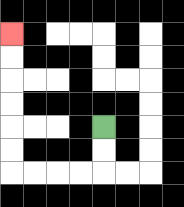{'start': '[4, 5]', 'end': '[0, 1]', 'path_directions': 'D,D,L,L,L,L,U,U,U,U,U,U', 'path_coordinates': '[[4, 5], [4, 6], [4, 7], [3, 7], [2, 7], [1, 7], [0, 7], [0, 6], [0, 5], [0, 4], [0, 3], [0, 2], [0, 1]]'}